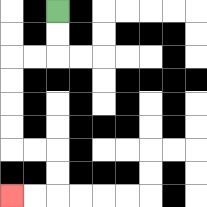{'start': '[2, 0]', 'end': '[0, 8]', 'path_directions': 'D,D,L,L,D,D,D,D,R,R,D,D,L,L', 'path_coordinates': '[[2, 0], [2, 1], [2, 2], [1, 2], [0, 2], [0, 3], [0, 4], [0, 5], [0, 6], [1, 6], [2, 6], [2, 7], [2, 8], [1, 8], [0, 8]]'}